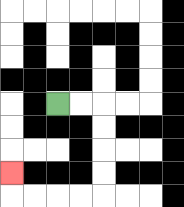{'start': '[2, 4]', 'end': '[0, 7]', 'path_directions': 'R,R,D,D,D,D,L,L,L,L,U', 'path_coordinates': '[[2, 4], [3, 4], [4, 4], [4, 5], [4, 6], [4, 7], [4, 8], [3, 8], [2, 8], [1, 8], [0, 8], [0, 7]]'}